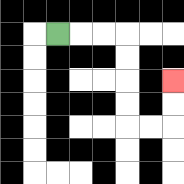{'start': '[2, 1]', 'end': '[7, 3]', 'path_directions': 'R,R,R,D,D,D,D,R,R,U,U', 'path_coordinates': '[[2, 1], [3, 1], [4, 1], [5, 1], [5, 2], [5, 3], [5, 4], [5, 5], [6, 5], [7, 5], [7, 4], [7, 3]]'}